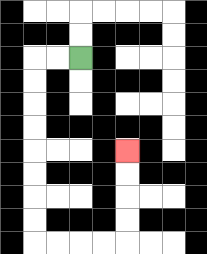{'start': '[3, 2]', 'end': '[5, 6]', 'path_directions': 'L,L,D,D,D,D,D,D,D,D,R,R,R,R,U,U,U,U', 'path_coordinates': '[[3, 2], [2, 2], [1, 2], [1, 3], [1, 4], [1, 5], [1, 6], [1, 7], [1, 8], [1, 9], [1, 10], [2, 10], [3, 10], [4, 10], [5, 10], [5, 9], [5, 8], [5, 7], [5, 6]]'}